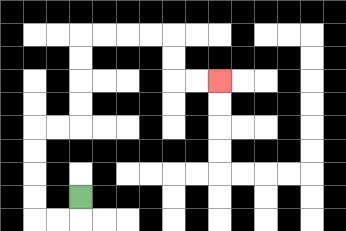{'start': '[3, 8]', 'end': '[9, 3]', 'path_directions': 'D,L,L,U,U,U,U,R,R,U,U,U,U,R,R,R,R,D,D,R,R', 'path_coordinates': '[[3, 8], [3, 9], [2, 9], [1, 9], [1, 8], [1, 7], [1, 6], [1, 5], [2, 5], [3, 5], [3, 4], [3, 3], [3, 2], [3, 1], [4, 1], [5, 1], [6, 1], [7, 1], [7, 2], [7, 3], [8, 3], [9, 3]]'}